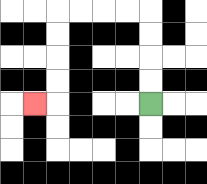{'start': '[6, 4]', 'end': '[1, 4]', 'path_directions': 'U,U,U,U,L,L,L,L,D,D,D,D,L', 'path_coordinates': '[[6, 4], [6, 3], [6, 2], [6, 1], [6, 0], [5, 0], [4, 0], [3, 0], [2, 0], [2, 1], [2, 2], [2, 3], [2, 4], [1, 4]]'}